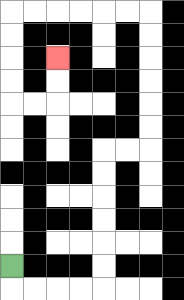{'start': '[0, 11]', 'end': '[2, 2]', 'path_directions': 'D,R,R,R,R,U,U,U,U,U,U,R,R,U,U,U,U,U,U,L,L,L,L,L,L,D,D,D,D,R,R,U,U', 'path_coordinates': '[[0, 11], [0, 12], [1, 12], [2, 12], [3, 12], [4, 12], [4, 11], [4, 10], [4, 9], [4, 8], [4, 7], [4, 6], [5, 6], [6, 6], [6, 5], [6, 4], [6, 3], [6, 2], [6, 1], [6, 0], [5, 0], [4, 0], [3, 0], [2, 0], [1, 0], [0, 0], [0, 1], [0, 2], [0, 3], [0, 4], [1, 4], [2, 4], [2, 3], [2, 2]]'}